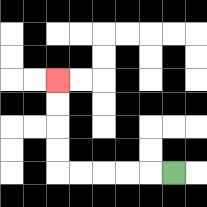{'start': '[7, 7]', 'end': '[2, 3]', 'path_directions': 'L,L,L,L,L,U,U,U,U', 'path_coordinates': '[[7, 7], [6, 7], [5, 7], [4, 7], [3, 7], [2, 7], [2, 6], [2, 5], [2, 4], [2, 3]]'}